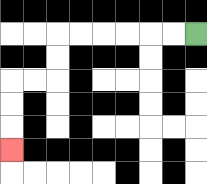{'start': '[8, 1]', 'end': '[0, 6]', 'path_directions': 'L,L,L,L,L,L,D,D,L,L,D,D,D', 'path_coordinates': '[[8, 1], [7, 1], [6, 1], [5, 1], [4, 1], [3, 1], [2, 1], [2, 2], [2, 3], [1, 3], [0, 3], [0, 4], [0, 5], [0, 6]]'}